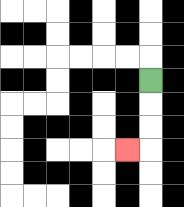{'start': '[6, 3]', 'end': '[5, 6]', 'path_directions': 'D,D,D,L', 'path_coordinates': '[[6, 3], [6, 4], [6, 5], [6, 6], [5, 6]]'}